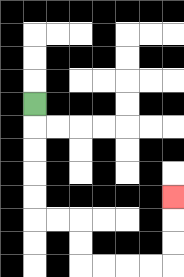{'start': '[1, 4]', 'end': '[7, 8]', 'path_directions': 'D,D,D,D,D,R,R,D,D,R,R,R,R,U,U,U', 'path_coordinates': '[[1, 4], [1, 5], [1, 6], [1, 7], [1, 8], [1, 9], [2, 9], [3, 9], [3, 10], [3, 11], [4, 11], [5, 11], [6, 11], [7, 11], [7, 10], [7, 9], [7, 8]]'}